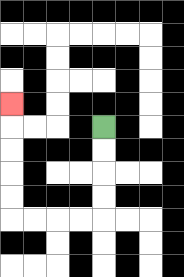{'start': '[4, 5]', 'end': '[0, 4]', 'path_directions': 'D,D,D,D,L,L,L,L,U,U,U,U,U', 'path_coordinates': '[[4, 5], [4, 6], [4, 7], [4, 8], [4, 9], [3, 9], [2, 9], [1, 9], [0, 9], [0, 8], [0, 7], [0, 6], [0, 5], [0, 4]]'}